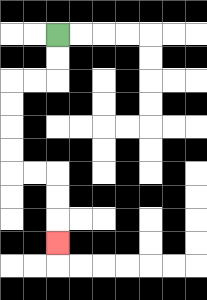{'start': '[2, 1]', 'end': '[2, 10]', 'path_directions': 'D,D,L,L,D,D,D,D,R,R,D,D,D', 'path_coordinates': '[[2, 1], [2, 2], [2, 3], [1, 3], [0, 3], [0, 4], [0, 5], [0, 6], [0, 7], [1, 7], [2, 7], [2, 8], [2, 9], [2, 10]]'}